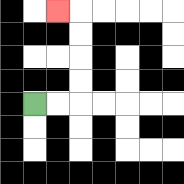{'start': '[1, 4]', 'end': '[2, 0]', 'path_directions': 'R,R,U,U,U,U,L', 'path_coordinates': '[[1, 4], [2, 4], [3, 4], [3, 3], [3, 2], [3, 1], [3, 0], [2, 0]]'}